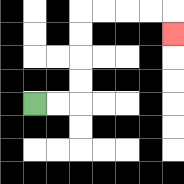{'start': '[1, 4]', 'end': '[7, 1]', 'path_directions': 'R,R,U,U,U,U,R,R,R,R,D', 'path_coordinates': '[[1, 4], [2, 4], [3, 4], [3, 3], [3, 2], [3, 1], [3, 0], [4, 0], [5, 0], [6, 0], [7, 0], [7, 1]]'}